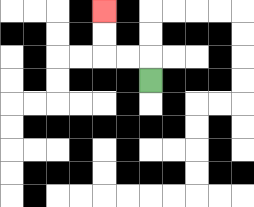{'start': '[6, 3]', 'end': '[4, 0]', 'path_directions': 'U,L,L,U,U', 'path_coordinates': '[[6, 3], [6, 2], [5, 2], [4, 2], [4, 1], [4, 0]]'}